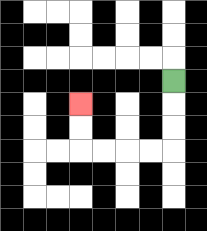{'start': '[7, 3]', 'end': '[3, 4]', 'path_directions': 'D,D,D,L,L,L,L,U,U', 'path_coordinates': '[[7, 3], [7, 4], [7, 5], [7, 6], [6, 6], [5, 6], [4, 6], [3, 6], [3, 5], [3, 4]]'}